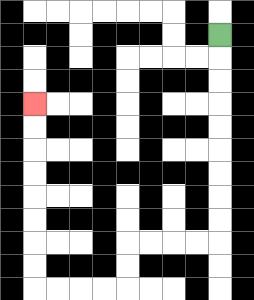{'start': '[9, 1]', 'end': '[1, 4]', 'path_directions': 'D,D,D,D,D,D,D,D,D,L,L,L,L,D,D,L,L,L,L,U,U,U,U,U,U,U,U', 'path_coordinates': '[[9, 1], [9, 2], [9, 3], [9, 4], [9, 5], [9, 6], [9, 7], [9, 8], [9, 9], [9, 10], [8, 10], [7, 10], [6, 10], [5, 10], [5, 11], [5, 12], [4, 12], [3, 12], [2, 12], [1, 12], [1, 11], [1, 10], [1, 9], [1, 8], [1, 7], [1, 6], [1, 5], [1, 4]]'}